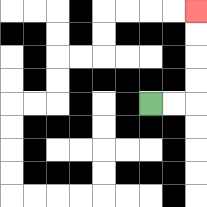{'start': '[6, 4]', 'end': '[8, 0]', 'path_directions': 'R,R,U,U,U,U', 'path_coordinates': '[[6, 4], [7, 4], [8, 4], [8, 3], [8, 2], [8, 1], [8, 0]]'}